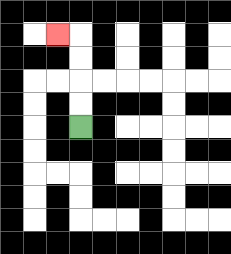{'start': '[3, 5]', 'end': '[2, 1]', 'path_directions': 'U,U,U,U,L', 'path_coordinates': '[[3, 5], [3, 4], [3, 3], [3, 2], [3, 1], [2, 1]]'}